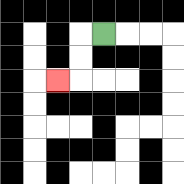{'start': '[4, 1]', 'end': '[2, 3]', 'path_directions': 'L,D,D,L', 'path_coordinates': '[[4, 1], [3, 1], [3, 2], [3, 3], [2, 3]]'}